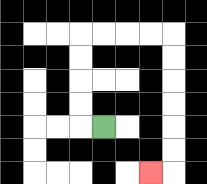{'start': '[4, 5]', 'end': '[6, 7]', 'path_directions': 'L,U,U,U,U,R,R,R,R,D,D,D,D,D,D,L', 'path_coordinates': '[[4, 5], [3, 5], [3, 4], [3, 3], [3, 2], [3, 1], [4, 1], [5, 1], [6, 1], [7, 1], [7, 2], [7, 3], [7, 4], [7, 5], [7, 6], [7, 7], [6, 7]]'}